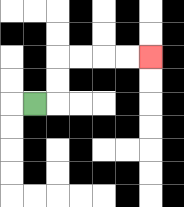{'start': '[1, 4]', 'end': '[6, 2]', 'path_directions': 'R,U,U,R,R,R,R', 'path_coordinates': '[[1, 4], [2, 4], [2, 3], [2, 2], [3, 2], [4, 2], [5, 2], [6, 2]]'}